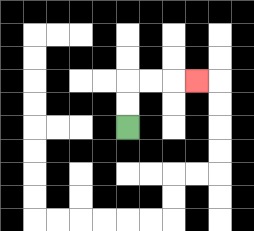{'start': '[5, 5]', 'end': '[8, 3]', 'path_directions': 'U,U,R,R,R', 'path_coordinates': '[[5, 5], [5, 4], [5, 3], [6, 3], [7, 3], [8, 3]]'}